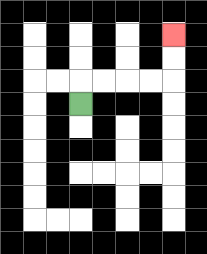{'start': '[3, 4]', 'end': '[7, 1]', 'path_directions': 'U,R,R,R,R,U,U', 'path_coordinates': '[[3, 4], [3, 3], [4, 3], [5, 3], [6, 3], [7, 3], [7, 2], [7, 1]]'}